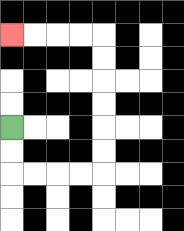{'start': '[0, 5]', 'end': '[0, 1]', 'path_directions': 'D,D,R,R,R,R,U,U,U,U,U,U,L,L,L,L', 'path_coordinates': '[[0, 5], [0, 6], [0, 7], [1, 7], [2, 7], [3, 7], [4, 7], [4, 6], [4, 5], [4, 4], [4, 3], [4, 2], [4, 1], [3, 1], [2, 1], [1, 1], [0, 1]]'}